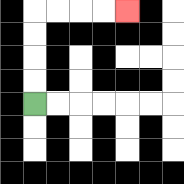{'start': '[1, 4]', 'end': '[5, 0]', 'path_directions': 'U,U,U,U,R,R,R,R', 'path_coordinates': '[[1, 4], [1, 3], [1, 2], [1, 1], [1, 0], [2, 0], [3, 0], [4, 0], [5, 0]]'}